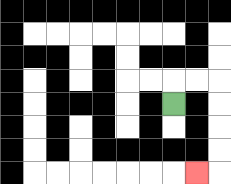{'start': '[7, 4]', 'end': '[8, 7]', 'path_directions': 'U,R,R,D,D,D,D,L', 'path_coordinates': '[[7, 4], [7, 3], [8, 3], [9, 3], [9, 4], [9, 5], [9, 6], [9, 7], [8, 7]]'}